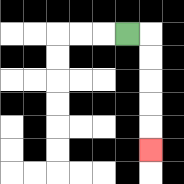{'start': '[5, 1]', 'end': '[6, 6]', 'path_directions': 'R,D,D,D,D,D', 'path_coordinates': '[[5, 1], [6, 1], [6, 2], [6, 3], [6, 4], [6, 5], [6, 6]]'}